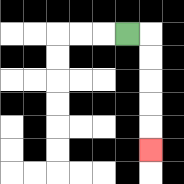{'start': '[5, 1]', 'end': '[6, 6]', 'path_directions': 'R,D,D,D,D,D', 'path_coordinates': '[[5, 1], [6, 1], [6, 2], [6, 3], [6, 4], [6, 5], [6, 6]]'}